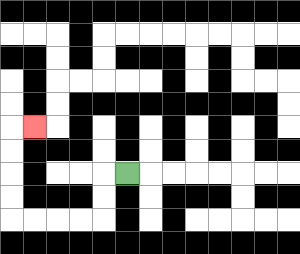{'start': '[5, 7]', 'end': '[1, 5]', 'path_directions': 'L,D,D,L,L,L,L,U,U,U,U,R', 'path_coordinates': '[[5, 7], [4, 7], [4, 8], [4, 9], [3, 9], [2, 9], [1, 9], [0, 9], [0, 8], [0, 7], [0, 6], [0, 5], [1, 5]]'}